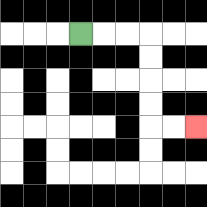{'start': '[3, 1]', 'end': '[8, 5]', 'path_directions': 'R,R,R,D,D,D,D,R,R', 'path_coordinates': '[[3, 1], [4, 1], [5, 1], [6, 1], [6, 2], [6, 3], [6, 4], [6, 5], [7, 5], [8, 5]]'}